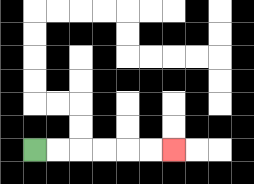{'start': '[1, 6]', 'end': '[7, 6]', 'path_directions': 'R,R,R,R,R,R', 'path_coordinates': '[[1, 6], [2, 6], [3, 6], [4, 6], [5, 6], [6, 6], [7, 6]]'}